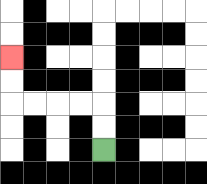{'start': '[4, 6]', 'end': '[0, 2]', 'path_directions': 'U,U,L,L,L,L,U,U', 'path_coordinates': '[[4, 6], [4, 5], [4, 4], [3, 4], [2, 4], [1, 4], [0, 4], [0, 3], [0, 2]]'}